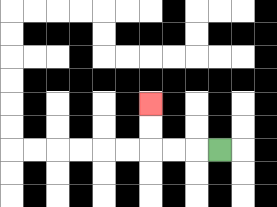{'start': '[9, 6]', 'end': '[6, 4]', 'path_directions': 'L,L,L,U,U', 'path_coordinates': '[[9, 6], [8, 6], [7, 6], [6, 6], [6, 5], [6, 4]]'}